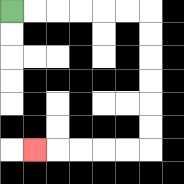{'start': '[0, 0]', 'end': '[1, 6]', 'path_directions': 'R,R,R,R,R,R,D,D,D,D,D,D,L,L,L,L,L', 'path_coordinates': '[[0, 0], [1, 0], [2, 0], [3, 0], [4, 0], [5, 0], [6, 0], [6, 1], [6, 2], [6, 3], [6, 4], [6, 5], [6, 6], [5, 6], [4, 6], [3, 6], [2, 6], [1, 6]]'}